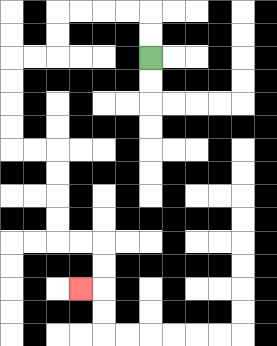{'start': '[6, 2]', 'end': '[3, 12]', 'path_directions': 'U,U,L,L,L,L,D,D,L,L,D,D,D,D,R,R,D,D,D,D,R,R,D,D,L', 'path_coordinates': '[[6, 2], [6, 1], [6, 0], [5, 0], [4, 0], [3, 0], [2, 0], [2, 1], [2, 2], [1, 2], [0, 2], [0, 3], [0, 4], [0, 5], [0, 6], [1, 6], [2, 6], [2, 7], [2, 8], [2, 9], [2, 10], [3, 10], [4, 10], [4, 11], [4, 12], [3, 12]]'}